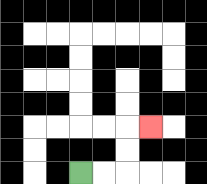{'start': '[3, 7]', 'end': '[6, 5]', 'path_directions': 'R,R,U,U,R', 'path_coordinates': '[[3, 7], [4, 7], [5, 7], [5, 6], [5, 5], [6, 5]]'}